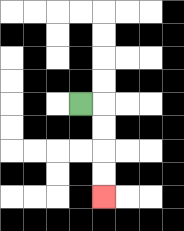{'start': '[3, 4]', 'end': '[4, 8]', 'path_directions': 'R,D,D,D,D', 'path_coordinates': '[[3, 4], [4, 4], [4, 5], [4, 6], [4, 7], [4, 8]]'}